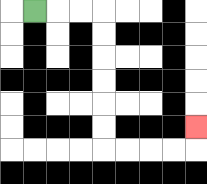{'start': '[1, 0]', 'end': '[8, 5]', 'path_directions': 'R,R,R,D,D,D,D,D,D,R,R,R,R,U', 'path_coordinates': '[[1, 0], [2, 0], [3, 0], [4, 0], [4, 1], [4, 2], [4, 3], [4, 4], [4, 5], [4, 6], [5, 6], [6, 6], [7, 6], [8, 6], [8, 5]]'}